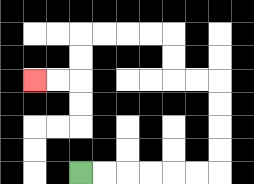{'start': '[3, 7]', 'end': '[1, 3]', 'path_directions': 'R,R,R,R,R,R,U,U,U,U,L,L,U,U,L,L,L,L,D,D,L,L', 'path_coordinates': '[[3, 7], [4, 7], [5, 7], [6, 7], [7, 7], [8, 7], [9, 7], [9, 6], [9, 5], [9, 4], [9, 3], [8, 3], [7, 3], [7, 2], [7, 1], [6, 1], [5, 1], [4, 1], [3, 1], [3, 2], [3, 3], [2, 3], [1, 3]]'}